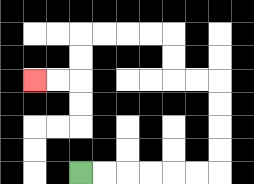{'start': '[3, 7]', 'end': '[1, 3]', 'path_directions': 'R,R,R,R,R,R,U,U,U,U,L,L,U,U,L,L,L,L,D,D,L,L', 'path_coordinates': '[[3, 7], [4, 7], [5, 7], [6, 7], [7, 7], [8, 7], [9, 7], [9, 6], [9, 5], [9, 4], [9, 3], [8, 3], [7, 3], [7, 2], [7, 1], [6, 1], [5, 1], [4, 1], [3, 1], [3, 2], [3, 3], [2, 3], [1, 3]]'}